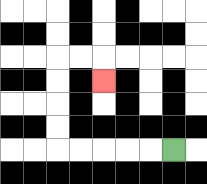{'start': '[7, 6]', 'end': '[4, 3]', 'path_directions': 'L,L,L,L,L,U,U,U,U,R,R,D', 'path_coordinates': '[[7, 6], [6, 6], [5, 6], [4, 6], [3, 6], [2, 6], [2, 5], [2, 4], [2, 3], [2, 2], [3, 2], [4, 2], [4, 3]]'}